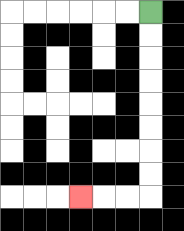{'start': '[6, 0]', 'end': '[3, 8]', 'path_directions': 'D,D,D,D,D,D,D,D,L,L,L', 'path_coordinates': '[[6, 0], [6, 1], [6, 2], [6, 3], [6, 4], [6, 5], [6, 6], [6, 7], [6, 8], [5, 8], [4, 8], [3, 8]]'}